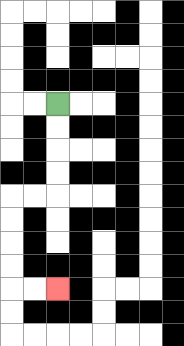{'start': '[2, 4]', 'end': '[2, 12]', 'path_directions': 'D,D,D,D,L,L,D,D,D,D,R,R', 'path_coordinates': '[[2, 4], [2, 5], [2, 6], [2, 7], [2, 8], [1, 8], [0, 8], [0, 9], [0, 10], [0, 11], [0, 12], [1, 12], [2, 12]]'}